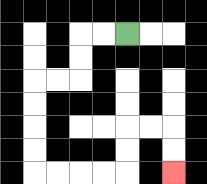{'start': '[5, 1]', 'end': '[7, 7]', 'path_directions': 'L,L,D,D,L,L,D,D,D,D,R,R,R,R,U,U,R,R,D,D', 'path_coordinates': '[[5, 1], [4, 1], [3, 1], [3, 2], [3, 3], [2, 3], [1, 3], [1, 4], [1, 5], [1, 6], [1, 7], [2, 7], [3, 7], [4, 7], [5, 7], [5, 6], [5, 5], [6, 5], [7, 5], [7, 6], [7, 7]]'}